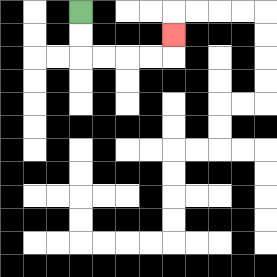{'start': '[3, 0]', 'end': '[7, 1]', 'path_directions': 'D,D,R,R,R,R,U', 'path_coordinates': '[[3, 0], [3, 1], [3, 2], [4, 2], [5, 2], [6, 2], [7, 2], [7, 1]]'}